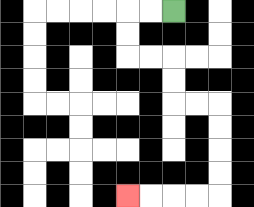{'start': '[7, 0]', 'end': '[5, 8]', 'path_directions': 'L,L,D,D,R,R,D,D,R,R,D,D,D,D,L,L,L,L', 'path_coordinates': '[[7, 0], [6, 0], [5, 0], [5, 1], [5, 2], [6, 2], [7, 2], [7, 3], [7, 4], [8, 4], [9, 4], [9, 5], [9, 6], [9, 7], [9, 8], [8, 8], [7, 8], [6, 8], [5, 8]]'}